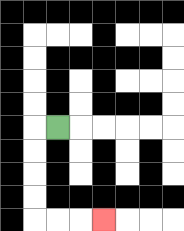{'start': '[2, 5]', 'end': '[4, 9]', 'path_directions': 'L,D,D,D,D,R,R,R', 'path_coordinates': '[[2, 5], [1, 5], [1, 6], [1, 7], [1, 8], [1, 9], [2, 9], [3, 9], [4, 9]]'}